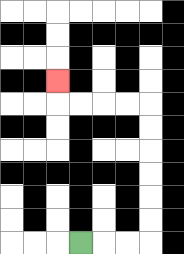{'start': '[3, 10]', 'end': '[2, 3]', 'path_directions': 'R,R,R,U,U,U,U,U,U,L,L,L,L,U', 'path_coordinates': '[[3, 10], [4, 10], [5, 10], [6, 10], [6, 9], [6, 8], [6, 7], [6, 6], [6, 5], [6, 4], [5, 4], [4, 4], [3, 4], [2, 4], [2, 3]]'}